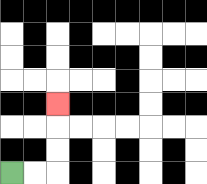{'start': '[0, 7]', 'end': '[2, 4]', 'path_directions': 'R,R,U,U,U', 'path_coordinates': '[[0, 7], [1, 7], [2, 7], [2, 6], [2, 5], [2, 4]]'}